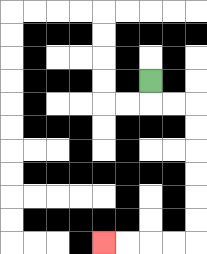{'start': '[6, 3]', 'end': '[4, 10]', 'path_directions': 'D,R,R,D,D,D,D,D,D,L,L,L,L', 'path_coordinates': '[[6, 3], [6, 4], [7, 4], [8, 4], [8, 5], [8, 6], [8, 7], [8, 8], [8, 9], [8, 10], [7, 10], [6, 10], [5, 10], [4, 10]]'}